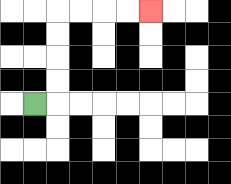{'start': '[1, 4]', 'end': '[6, 0]', 'path_directions': 'R,U,U,U,U,R,R,R,R', 'path_coordinates': '[[1, 4], [2, 4], [2, 3], [2, 2], [2, 1], [2, 0], [3, 0], [4, 0], [5, 0], [6, 0]]'}